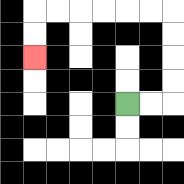{'start': '[5, 4]', 'end': '[1, 2]', 'path_directions': 'R,R,U,U,U,U,L,L,L,L,L,L,D,D', 'path_coordinates': '[[5, 4], [6, 4], [7, 4], [7, 3], [7, 2], [7, 1], [7, 0], [6, 0], [5, 0], [4, 0], [3, 0], [2, 0], [1, 0], [1, 1], [1, 2]]'}